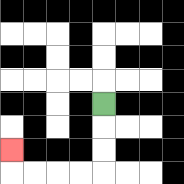{'start': '[4, 4]', 'end': '[0, 6]', 'path_directions': 'D,D,D,L,L,L,L,U', 'path_coordinates': '[[4, 4], [4, 5], [4, 6], [4, 7], [3, 7], [2, 7], [1, 7], [0, 7], [0, 6]]'}